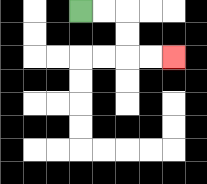{'start': '[3, 0]', 'end': '[7, 2]', 'path_directions': 'R,R,D,D,R,R', 'path_coordinates': '[[3, 0], [4, 0], [5, 0], [5, 1], [5, 2], [6, 2], [7, 2]]'}